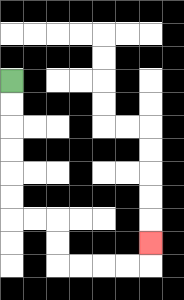{'start': '[0, 3]', 'end': '[6, 10]', 'path_directions': 'D,D,D,D,D,D,R,R,D,D,R,R,R,R,U', 'path_coordinates': '[[0, 3], [0, 4], [0, 5], [0, 6], [0, 7], [0, 8], [0, 9], [1, 9], [2, 9], [2, 10], [2, 11], [3, 11], [4, 11], [5, 11], [6, 11], [6, 10]]'}